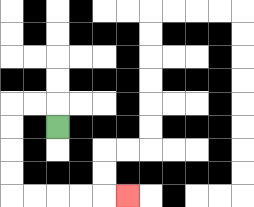{'start': '[2, 5]', 'end': '[5, 8]', 'path_directions': 'U,L,L,D,D,D,D,R,R,R,R,R', 'path_coordinates': '[[2, 5], [2, 4], [1, 4], [0, 4], [0, 5], [0, 6], [0, 7], [0, 8], [1, 8], [2, 8], [3, 8], [4, 8], [5, 8]]'}